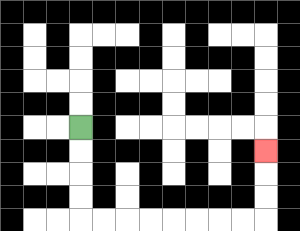{'start': '[3, 5]', 'end': '[11, 6]', 'path_directions': 'D,D,D,D,R,R,R,R,R,R,R,R,U,U,U', 'path_coordinates': '[[3, 5], [3, 6], [3, 7], [3, 8], [3, 9], [4, 9], [5, 9], [6, 9], [7, 9], [8, 9], [9, 9], [10, 9], [11, 9], [11, 8], [11, 7], [11, 6]]'}